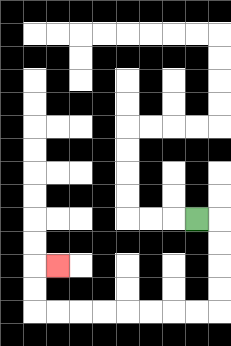{'start': '[8, 9]', 'end': '[2, 11]', 'path_directions': 'R,D,D,D,D,L,L,L,L,L,L,L,L,U,U,R', 'path_coordinates': '[[8, 9], [9, 9], [9, 10], [9, 11], [9, 12], [9, 13], [8, 13], [7, 13], [6, 13], [5, 13], [4, 13], [3, 13], [2, 13], [1, 13], [1, 12], [1, 11], [2, 11]]'}